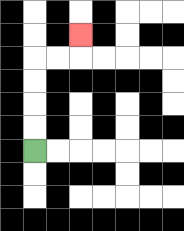{'start': '[1, 6]', 'end': '[3, 1]', 'path_directions': 'U,U,U,U,R,R,U', 'path_coordinates': '[[1, 6], [1, 5], [1, 4], [1, 3], [1, 2], [2, 2], [3, 2], [3, 1]]'}